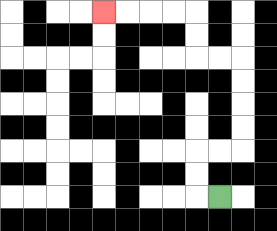{'start': '[9, 8]', 'end': '[4, 0]', 'path_directions': 'L,U,U,R,R,U,U,U,U,L,L,U,U,L,L,L,L', 'path_coordinates': '[[9, 8], [8, 8], [8, 7], [8, 6], [9, 6], [10, 6], [10, 5], [10, 4], [10, 3], [10, 2], [9, 2], [8, 2], [8, 1], [8, 0], [7, 0], [6, 0], [5, 0], [4, 0]]'}